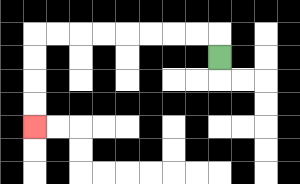{'start': '[9, 2]', 'end': '[1, 5]', 'path_directions': 'U,L,L,L,L,L,L,L,L,D,D,D,D', 'path_coordinates': '[[9, 2], [9, 1], [8, 1], [7, 1], [6, 1], [5, 1], [4, 1], [3, 1], [2, 1], [1, 1], [1, 2], [1, 3], [1, 4], [1, 5]]'}